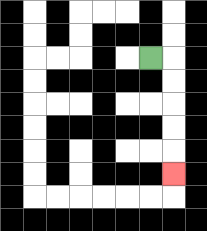{'start': '[6, 2]', 'end': '[7, 7]', 'path_directions': 'R,D,D,D,D,D', 'path_coordinates': '[[6, 2], [7, 2], [7, 3], [7, 4], [7, 5], [7, 6], [7, 7]]'}